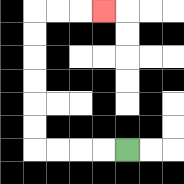{'start': '[5, 6]', 'end': '[4, 0]', 'path_directions': 'L,L,L,L,U,U,U,U,U,U,R,R,R', 'path_coordinates': '[[5, 6], [4, 6], [3, 6], [2, 6], [1, 6], [1, 5], [1, 4], [1, 3], [1, 2], [1, 1], [1, 0], [2, 0], [3, 0], [4, 0]]'}